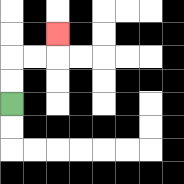{'start': '[0, 4]', 'end': '[2, 1]', 'path_directions': 'U,U,R,R,U', 'path_coordinates': '[[0, 4], [0, 3], [0, 2], [1, 2], [2, 2], [2, 1]]'}